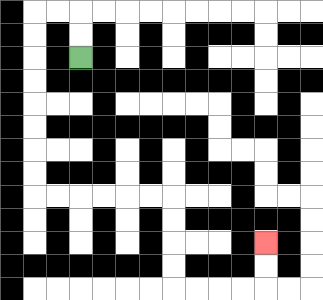{'start': '[3, 2]', 'end': '[11, 10]', 'path_directions': 'U,U,L,L,D,D,D,D,D,D,D,D,R,R,R,R,R,R,D,D,D,D,R,R,R,R,U,U', 'path_coordinates': '[[3, 2], [3, 1], [3, 0], [2, 0], [1, 0], [1, 1], [1, 2], [1, 3], [1, 4], [1, 5], [1, 6], [1, 7], [1, 8], [2, 8], [3, 8], [4, 8], [5, 8], [6, 8], [7, 8], [7, 9], [7, 10], [7, 11], [7, 12], [8, 12], [9, 12], [10, 12], [11, 12], [11, 11], [11, 10]]'}